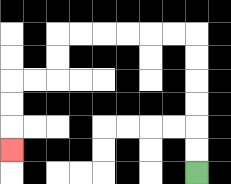{'start': '[8, 7]', 'end': '[0, 6]', 'path_directions': 'U,U,U,U,U,U,L,L,L,L,L,L,D,D,L,L,D,D,D', 'path_coordinates': '[[8, 7], [8, 6], [8, 5], [8, 4], [8, 3], [8, 2], [8, 1], [7, 1], [6, 1], [5, 1], [4, 1], [3, 1], [2, 1], [2, 2], [2, 3], [1, 3], [0, 3], [0, 4], [0, 5], [0, 6]]'}